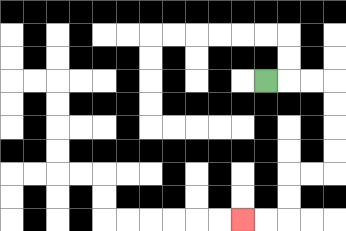{'start': '[11, 3]', 'end': '[10, 9]', 'path_directions': 'R,R,R,D,D,D,D,L,L,D,D,L,L', 'path_coordinates': '[[11, 3], [12, 3], [13, 3], [14, 3], [14, 4], [14, 5], [14, 6], [14, 7], [13, 7], [12, 7], [12, 8], [12, 9], [11, 9], [10, 9]]'}